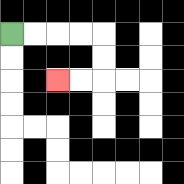{'start': '[0, 1]', 'end': '[2, 3]', 'path_directions': 'R,R,R,R,D,D,L,L', 'path_coordinates': '[[0, 1], [1, 1], [2, 1], [3, 1], [4, 1], [4, 2], [4, 3], [3, 3], [2, 3]]'}